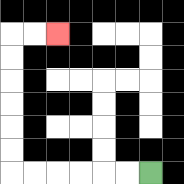{'start': '[6, 7]', 'end': '[2, 1]', 'path_directions': 'L,L,L,L,L,L,U,U,U,U,U,U,R,R', 'path_coordinates': '[[6, 7], [5, 7], [4, 7], [3, 7], [2, 7], [1, 7], [0, 7], [0, 6], [0, 5], [0, 4], [0, 3], [0, 2], [0, 1], [1, 1], [2, 1]]'}